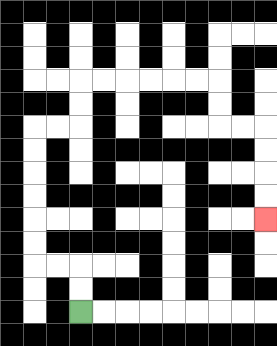{'start': '[3, 13]', 'end': '[11, 9]', 'path_directions': 'U,U,L,L,U,U,U,U,U,U,R,R,U,U,R,R,R,R,R,R,D,D,R,R,D,D,D,D', 'path_coordinates': '[[3, 13], [3, 12], [3, 11], [2, 11], [1, 11], [1, 10], [1, 9], [1, 8], [1, 7], [1, 6], [1, 5], [2, 5], [3, 5], [3, 4], [3, 3], [4, 3], [5, 3], [6, 3], [7, 3], [8, 3], [9, 3], [9, 4], [9, 5], [10, 5], [11, 5], [11, 6], [11, 7], [11, 8], [11, 9]]'}